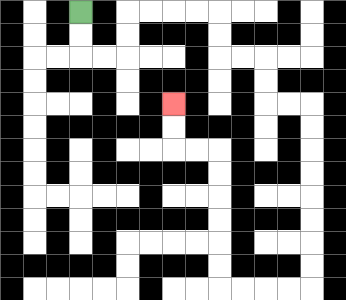{'start': '[3, 0]', 'end': '[7, 4]', 'path_directions': 'D,D,R,R,U,U,R,R,R,R,D,D,R,R,D,D,R,R,D,D,D,D,D,D,D,D,L,L,L,L,U,U,U,U,U,U,L,L,U,U', 'path_coordinates': '[[3, 0], [3, 1], [3, 2], [4, 2], [5, 2], [5, 1], [5, 0], [6, 0], [7, 0], [8, 0], [9, 0], [9, 1], [9, 2], [10, 2], [11, 2], [11, 3], [11, 4], [12, 4], [13, 4], [13, 5], [13, 6], [13, 7], [13, 8], [13, 9], [13, 10], [13, 11], [13, 12], [12, 12], [11, 12], [10, 12], [9, 12], [9, 11], [9, 10], [9, 9], [9, 8], [9, 7], [9, 6], [8, 6], [7, 6], [7, 5], [7, 4]]'}